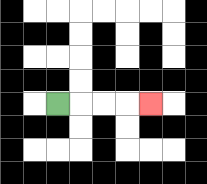{'start': '[2, 4]', 'end': '[6, 4]', 'path_directions': 'R,R,R,R', 'path_coordinates': '[[2, 4], [3, 4], [4, 4], [5, 4], [6, 4]]'}